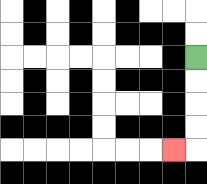{'start': '[8, 2]', 'end': '[7, 6]', 'path_directions': 'D,D,D,D,L', 'path_coordinates': '[[8, 2], [8, 3], [8, 4], [8, 5], [8, 6], [7, 6]]'}